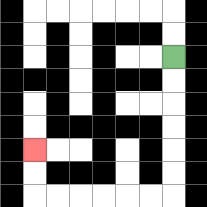{'start': '[7, 2]', 'end': '[1, 6]', 'path_directions': 'D,D,D,D,D,D,L,L,L,L,L,L,U,U', 'path_coordinates': '[[7, 2], [7, 3], [7, 4], [7, 5], [7, 6], [7, 7], [7, 8], [6, 8], [5, 8], [4, 8], [3, 8], [2, 8], [1, 8], [1, 7], [1, 6]]'}